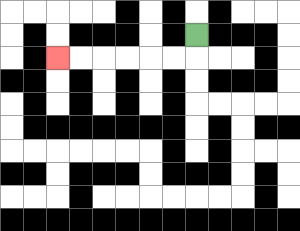{'start': '[8, 1]', 'end': '[2, 2]', 'path_directions': 'D,L,L,L,L,L,L', 'path_coordinates': '[[8, 1], [8, 2], [7, 2], [6, 2], [5, 2], [4, 2], [3, 2], [2, 2]]'}